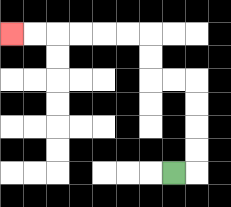{'start': '[7, 7]', 'end': '[0, 1]', 'path_directions': 'R,U,U,U,U,L,L,U,U,L,L,L,L,L,L', 'path_coordinates': '[[7, 7], [8, 7], [8, 6], [8, 5], [8, 4], [8, 3], [7, 3], [6, 3], [6, 2], [6, 1], [5, 1], [4, 1], [3, 1], [2, 1], [1, 1], [0, 1]]'}